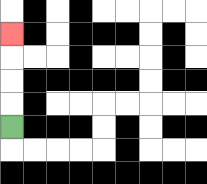{'start': '[0, 5]', 'end': '[0, 1]', 'path_directions': 'U,U,U,U', 'path_coordinates': '[[0, 5], [0, 4], [0, 3], [0, 2], [0, 1]]'}